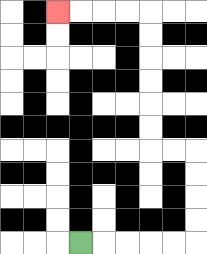{'start': '[3, 10]', 'end': '[2, 0]', 'path_directions': 'R,R,R,R,R,U,U,U,U,L,L,U,U,U,U,U,U,L,L,L,L', 'path_coordinates': '[[3, 10], [4, 10], [5, 10], [6, 10], [7, 10], [8, 10], [8, 9], [8, 8], [8, 7], [8, 6], [7, 6], [6, 6], [6, 5], [6, 4], [6, 3], [6, 2], [6, 1], [6, 0], [5, 0], [4, 0], [3, 0], [2, 0]]'}